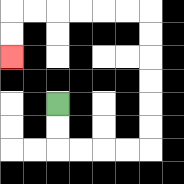{'start': '[2, 4]', 'end': '[0, 2]', 'path_directions': 'D,D,R,R,R,R,U,U,U,U,U,U,L,L,L,L,L,L,D,D', 'path_coordinates': '[[2, 4], [2, 5], [2, 6], [3, 6], [4, 6], [5, 6], [6, 6], [6, 5], [6, 4], [6, 3], [6, 2], [6, 1], [6, 0], [5, 0], [4, 0], [3, 0], [2, 0], [1, 0], [0, 0], [0, 1], [0, 2]]'}